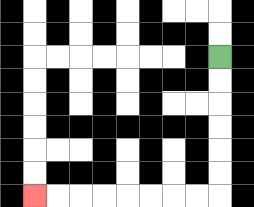{'start': '[9, 2]', 'end': '[1, 8]', 'path_directions': 'D,D,D,D,D,D,L,L,L,L,L,L,L,L', 'path_coordinates': '[[9, 2], [9, 3], [9, 4], [9, 5], [9, 6], [9, 7], [9, 8], [8, 8], [7, 8], [6, 8], [5, 8], [4, 8], [3, 8], [2, 8], [1, 8]]'}